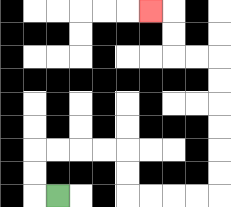{'start': '[2, 8]', 'end': '[6, 0]', 'path_directions': 'L,U,U,R,R,R,R,D,D,R,R,R,R,U,U,U,U,U,U,L,L,U,U,L', 'path_coordinates': '[[2, 8], [1, 8], [1, 7], [1, 6], [2, 6], [3, 6], [4, 6], [5, 6], [5, 7], [5, 8], [6, 8], [7, 8], [8, 8], [9, 8], [9, 7], [9, 6], [9, 5], [9, 4], [9, 3], [9, 2], [8, 2], [7, 2], [7, 1], [7, 0], [6, 0]]'}